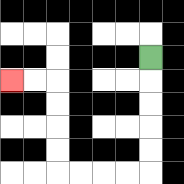{'start': '[6, 2]', 'end': '[0, 3]', 'path_directions': 'D,D,D,D,D,L,L,L,L,U,U,U,U,L,L', 'path_coordinates': '[[6, 2], [6, 3], [6, 4], [6, 5], [6, 6], [6, 7], [5, 7], [4, 7], [3, 7], [2, 7], [2, 6], [2, 5], [2, 4], [2, 3], [1, 3], [0, 3]]'}